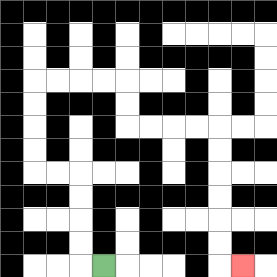{'start': '[4, 11]', 'end': '[10, 11]', 'path_directions': 'L,U,U,U,U,L,L,U,U,U,U,R,R,R,R,D,D,R,R,R,R,D,D,D,D,D,D,R', 'path_coordinates': '[[4, 11], [3, 11], [3, 10], [3, 9], [3, 8], [3, 7], [2, 7], [1, 7], [1, 6], [1, 5], [1, 4], [1, 3], [2, 3], [3, 3], [4, 3], [5, 3], [5, 4], [5, 5], [6, 5], [7, 5], [8, 5], [9, 5], [9, 6], [9, 7], [9, 8], [9, 9], [9, 10], [9, 11], [10, 11]]'}